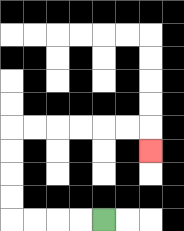{'start': '[4, 9]', 'end': '[6, 6]', 'path_directions': 'L,L,L,L,U,U,U,U,R,R,R,R,R,R,D', 'path_coordinates': '[[4, 9], [3, 9], [2, 9], [1, 9], [0, 9], [0, 8], [0, 7], [0, 6], [0, 5], [1, 5], [2, 5], [3, 5], [4, 5], [5, 5], [6, 5], [6, 6]]'}